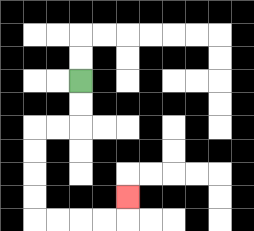{'start': '[3, 3]', 'end': '[5, 8]', 'path_directions': 'D,D,L,L,D,D,D,D,R,R,R,R,U', 'path_coordinates': '[[3, 3], [3, 4], [3, 5], [2, 5], [1, 5], [1, 6], [1, 7], [1, 8], [1, 9], [2, 9], [3, 9], [4, 9], [5, 9], [5, 8]]'}